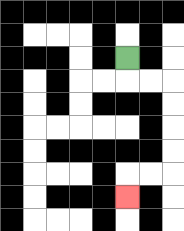{'start': '[5, 2]', 'end': '[5, 8]', 'path_directions': 'D,R,R,D,D,D,D,L,L,D', 'path_coordinates': '[[5, 2], [5, 3], [6, 3], [7, 3], [7, 4], [7, 5], [7, 6], [7, 7], [6, 7], [5, 7], [5, 8]]'}